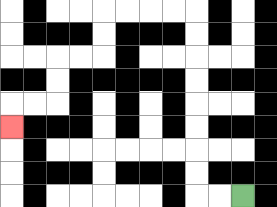{'start': '[10, 8]', 'end': '[0, 5]', 'path_directions': 'L,L,U,U,U,U,U,U,U,U,L,L,L,L,D,D,L,L,D,D,L,L,D', 'path_coordinates': '[[10, 8], [9, 8], [8, 8], [8, 7], [8, 6], [8, 5], [8, 4], [8, 3], [8, 2], [8, 1], [8, 0], [7, 0], [6, 0], [5, 0], [4, 0], [4, 1], [4, 2], [3, 2], [2, 2], [2, 3], [2, 4], [1, 4], [0, 4], [0, 5]]'}